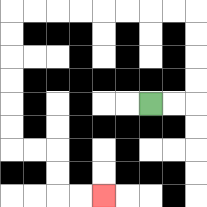{'start': '[6, 4]', 'end': '[4, 8]', 'path_directions': 'R,R,U,U,U,U,L,L,L,L,L,L,L,L,D,D,D,D,D,D,R,R,D,D,R,R', 'path_coordinates': '[[6, 4], [7, 4], [8, 4], [8, 3], [8, 2], [8, 1], [8, 0], [7, 0], [6, 0], [5, 0], [4, 0], [3, 0], [2, 0], [1, 0], [0, 0], [0, 1], [0, 2], [0, 3], [0, 4], [0, 5], [0, 6], [1, 6], [2, 6], [2, 7], [2, 8], [3, 8], [4, 8]]'}